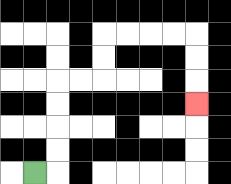{'start': '[1, 7]', 'end': '[8, 4]', 'path_directions': 'R,U,U,U,U,R,R,U,U,R,R,R,R,D,D,D', 'path_coordinates': '[[1, 7], [2, 7], [2, 6], [2, 5], [2, 4], [2, 3], [3, 3], [4, 3], [4, 2], [4, 1], [5, 1], [6, 1], [7, 1], [8, 1], [8, 2], [8, 3], [8, 4]]'}